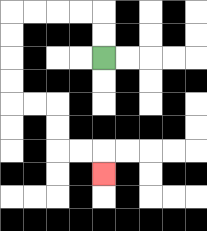{'start': '[4, 2]', 'end': '[4, 7]', 'path_directions': 'U,U,L,L,L,L,D,D,D,D,R,R,D,D,R,R,D', 'path_coordinates': '[[4, 2], [4, 1], [4, 0], [3, 0], [2, 0], [1, 0], [0, 0], [0, 1], [0, 2], [0, 3], [0, 4], [1, 4], [2, 4], [2, 5], [2, 6], [3, 6], [4, 6], [4, 7]]'}